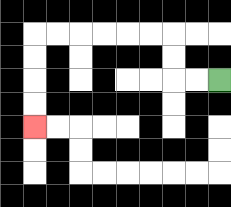{'start': '[9, 3]', 'end': '[1, 5]', 'path_directions': 'L,L,U,U,L,L,L,L,L,L,D,D,D,D', 'path_coordinates': '[[9, 3], [8, 3], [7, 3], [7, 2], [7, 1], [6, 1], [5, 1], [4, 1], [3, 1], [2, 1], [1, 1], [1, 2], [1, 3], [1, 4], [1, 5]]'}